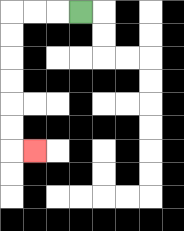{'start': '[3, 0]', 'end': '[1, 6]', 'path_directions': 'L,L,L,D,D,D,D,D,D,R', 'path_coordinates': '[[3, 0], [2, 0], [1, 0], [0, 0], [0, 1], [0, 2], [0, 3], [0, 4], [0, 5], [0, 6], [1, 6]]'}